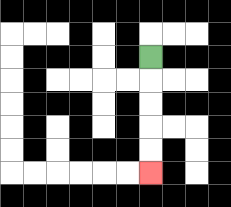{'start': '[6, 2]', 'end': '[6, 7]', 'path_directions': 'D,D,D,D,D', 'path_coordinates': '[[6, 2], [6, 3], [6, 4], [6, 5], [6, 6], [6, 7]]'}